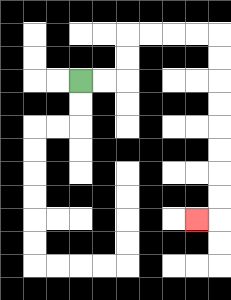{'start': '[3, 3]', 'end': '[8, 9]', 'path_directions': 'R,R,U,U,R,R,R,R,D,D,D,D,D,D,D,D,L', 'path_coordinates': '[[3, 3], [4, 3], [5, 3], [5, 2], [5, 1], [6, 1], [7, 1], [8, 1], [9, 1], [9, 2], [9, 3], [9, 4], [9, 5], [9, 6], [9, 7], [9, 8], [9, 9], [8, 9]]'}